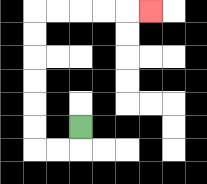{'start': '[3, 5]', 'end': '[6, 0]', 'path_directions': 'D,L,L,U,U,U,U,U,U,R,R,R,R,R', 'path_coordinates': '[[3, 5], [3, 6], [2, 6], [1, 6], [1, 5], [1, 4], [1, 3], [1, 2], [1, 1], [1, 0], [2, 0], [3, 0], [4, 0], [5, 0], [6, 0]]'}